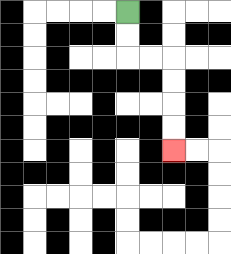{'start': '[5, 0]', 'end': '[7, 6]', 'path_directions': 'D,D,R,R,D,D,D,D', 'path_coordinates': '[[5, 0], [5, 1], [5, 2], [6, 2], [7, 2], [7, 3], [7, 4], [7, 5], [7, 6]]'}